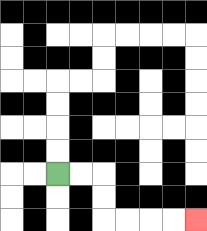{'start': '[2, 7]', 'end': '[8, 9]', 'path_directions': 'R,R,D,D,R,R,R,R', 'path_coordinates': '[[2, 7], [3, 7], [4, 7], [4, 8], [4, 9], [5, 9], [6, 9], [7, 9], [8, 9]]'}